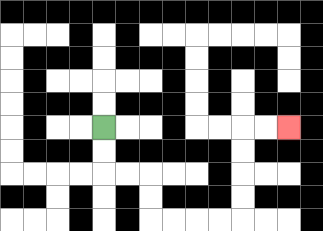{'start': '[4, 5]', 'end': '[12, 5]', 'path_directions': 'D,D,R,R,D,D,R,R,R,R,U,U,U,U,R,R', 'path_coordinates': '[[4, 5], [4, 6], [4, 7], [5, 7], [6, 7], [6, 8], [6, 9], [7, 9], [8, 9], [9, 9], [10, 9], [10, 8], [10, 7], [10, 6], [10, 5], [11, 5], [12, 5]]'}